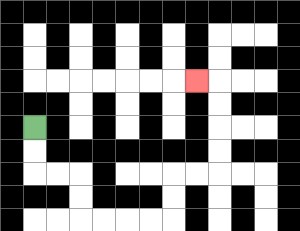{'start': '[1, 5]', 'end': '[8, 3]', 'path_directions': 'D,D,R,R,D,D,R,R,R,R,U,U,R,R,U,U,U,U,L', 'path_coordinates': '[[1, 5], [1, 6], [1, 7], [2, 7], [3, 7], [3, 8], [3, 9], [4, 9], [5, 9], [6, 9], [7, 9], [7, 8], [7, 7], [8, 7], [9, 7], [9, 6], [9, 5], [9, 4], [9, 3], [8, 3]]'}